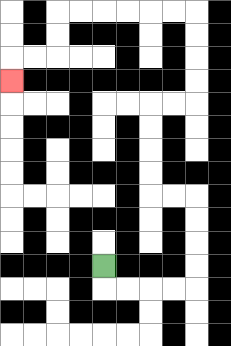{'start': '[4, 11]', 'end': '[0, 3]', 'path_directions': 'D,R,R,R,R,U,U,U,U,L,L,U,U,U,U,R,R,U,U,U,U,L,L,L,L,L,L,D,D,L,L,D', 'path_coordinates': '[[4, 11], [4, 12], [5, 12], [6, 12], [7, 12], [8, 12], [8, 11], [8, 10], [8, 9], [8, 8], [7, 8], [6, 8], [6, 7], [6, 6], [6, 5], [6, 4], [7, 4], [8, 4], [8, 3], [8, 2], [8, 1], [8, 0], [7, 0], [6, 0], [5, 0], [4, 0], [3, 0], [2, 0], [2, 1], [2, 2], [1, 2], [0, 2], [0, 3]]'}